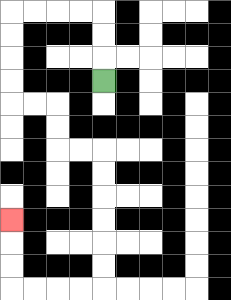{'start': '[4, 3]', 'end': '[0, 9]', 'path_directions': 'U,U,U,L,L,L,L,D,D,D,D,R,R,D,D,R,R,D,D,D,D,D,D,L,L,L,L,U,U,U', 'path_coordinates': '[[4, 3], [4, 2], [4, 1], [4, 0], [3, 0], [2, 0], [1, 0], [0, 0], [0, 1], [0, 2], [0, 3], [0, 4], [1, 4], [2, 4], [2, 5], [2, 6], [3, 6], [4, 6], [4, 7], [4, 8], [4, 9], [4, 10], [4, 11], [4, 12], [3, 12], [2, 12], [1, 12], [0, 12], [0, 11], [0, 10], [0, 9]]'}